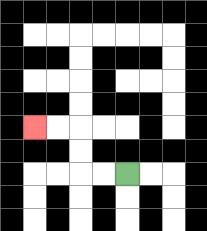{'start': '[5, 7]', 'end': '[1, 5]', 'path_directions': 'L,L,U,U,L,L', 'path_coordinates': '[[5, 7], [4, 7], [3, 7], [3, 6], [3, 5], [2, 5], [1, 5]]'}